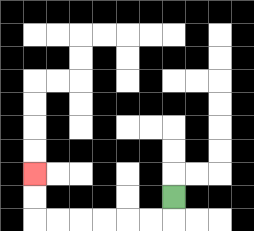{'start': '[7, 8]', 'end': '[1, 7]', 'path_directions': 'D,L,L,L,L,L,L,U,U', 'path_coordinates': '[[7, 8], [7, 9], [6, 9], [5, 9], [4, 9], [3, 9], [2, 9], [1, 9], [1, 8], [1, 7]]'}